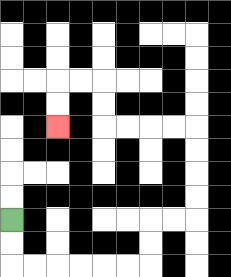{'start': '[0, 9]', 'end': '[2, 5]', 'path_directions': 'D,D,R,R,R,R,R,R,U,U,R,R,U,U,U,U,L,L,L,L,U,U,L,L,D,D', 'path_coordinates': '[[0, 9], [0, 10], [0, 11], [1, 11], [2, 11], [3, 11], [4, 11], [5, 11], [6, 11], [6, 10], [6, 9], [7, 9], [8, 9], [8, 8], [8, 7], [8, 6], [8, 5], [7, 5], [6, 5], [5, 5], [4, 5], [4, 4], [4, 3], [3, 3], [2, 3], [2, 4], [2, 5]]'}